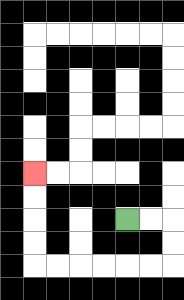{'start': '[5, 9]', 'end': '[1, 7]', 'path_directions': 'R,R,D,D,L,L,L,L,L,L,U,U,U,U', 'path_coordinates': '[[5, 9], [6, 9], [7, 9], [7, 10], [7, 11], [6, 11], [5, 11], [4, 11], [3, 11], [2, 11], [1, 11], [1, 10], [1, 9], [1, 8], [1, 7]]'}